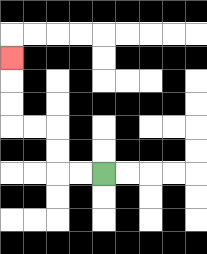{'start': '[4, 7]', 'end': '[0, 2]', 'path_directions': 'L,L,U,U,L,L,U,U,U', 'path_coordinates': '[[4, 7], [3, 7], [2, 7], [2, 6], [2, 5], [1, 5], [0, 5], [0, 4], [0, 3], [0, 2]]'}